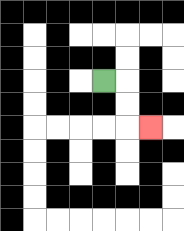{'start': '[4, 3]', 'end': '[6, 5]', 'path_directions': 'R,D,D,R', 'path_coordinates': '[[4, 3], [5, 3], [5, 4], [5, 5], [6, 5]]'}